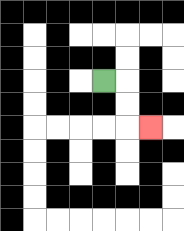{'start': '[4, 3]', 'end': '[6, 5]', 'path_directions': 'R,D,D,R', 'path_coordinates': '[[4, 3], [5, 3], [5, 4], [5, 5], [6, 5]]'}